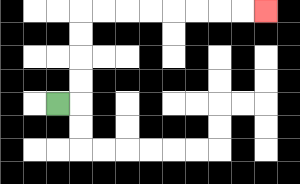{'start': '[2, 4]', 'end': '[11, 0]', 'path_directions': 'R,U,U,U,U,R,R,R,R,R,R,R,R', 'path_coordinates': '[[2, 4], [3, 4], [3, 3], [3, 2], [3, 1], [3, 0], [4, 0], [5, 0], [6, 0], [7, 0], [8, 0], [9, 0], [10, 0], [11, 0]]'}